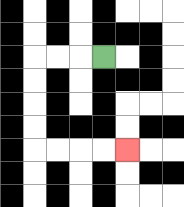{'start': '[4, 2]', 'end': '[5, 6]', 'path_directions': 'L,L,L,D,D,D,D,R,R,R,R', 'path_coordinates': '[[4, 2], [3, 2], [2, 2], [1, 2], [1, 3], [1, 4], [1, 5], [1, 6], [2, 6], [3, 6], [4, 6], [5, 6]]'}